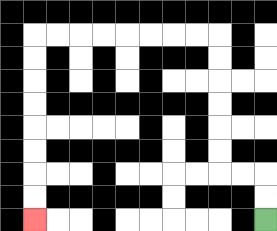{'start': '[11, 9]', 'end': '[1, 9]', 'path_directions': 'U,U,L,L,U,U,U,U,U,U,L,L,L,L,L,L,L,L,D,D,D,D,D,D,D,D', 'path_coordinates': '[[11, 9], [11, 8], [11, 7], [10, 7], [9, 7], [9, 6], [9, 5], [9, 4], [9, 3], [9, 2], [9, 1], [8, 1], [7, 1], [6, 1], [5, 1], [4, 1], [3, 1], [2, 1], [1, 1], [1, 2], [1, 3], [1, 4], [1, 5], [1, 6], [1, 7], [1, 8], [1, 9]]'}